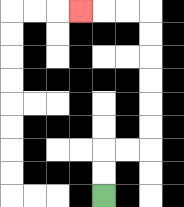{'start': '[4, 8]', 'end': '[3, 0]', 'path_directions': 'U,U,R,R,U,U,U,U,U,U,L,L,L', 'path_coordinates': '[[4, 8], [4, 7], [4, 6], [5, 6], [6, 6], [6, 5], [6, 4], [6, 3], [6, 2], [6, 1], [6, 0], [5, 0], [4, 0], [3, 0]]'}